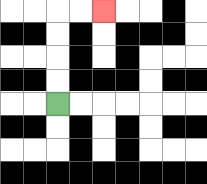{'start': '[2, 4]', 'end': '[4, 0]', 'path_directions': 'U,U,U,U,R,R', 'path_coordinates': '[[2, 4], [2, 3], [2, 2], [2, 1], [2, 0], [3, 0], [4, 0]]'}